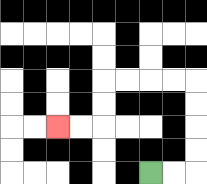{'start': '[6, 7]', 'end': '[2, 5]', 'path_directions': 'R,R,U,U,U,U,L,L,L,L,D,D,L,L', 'path_coordinates': '[[6, 7], [7, 7], [8, 7], [8, 6], [8, 5], [8, 4], [8, 3], [7, 3], [6, 3], [5, 3], [4, 3], [4, 4], [4, 5], [3, 5], [2, 5]]'}